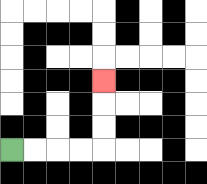{'start': '[0, 6]', 'end': '[4, 3]', 'path_directions': 'R,R,R,R,U,U,U', 'path_coordinates': '[[0, 6], [1, 6], [2, 6], [3, 6], [4, 6], [4, 5], [4, 4], [4, 3]]'}